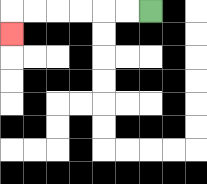{'start': '[6, 0]', 'end': '[0, 1]', 'path_directions': 'L,L,L,L,L,L,D', 'path_coordinates': '[[6, 0], [5, 0], [4, 0], [3, 0], [2, 0], [1, 0], [0, 0], [0, 1]]'}